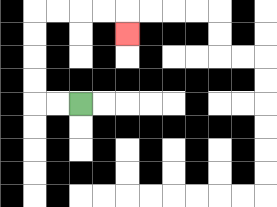{'start': '[3, 4]', 'end': '[5, 1]', 'path_directions': 'L,L,U,U,U,U,R,R,R,R,D', 'path_coordinates': '[[3, 4], [2, 4], [1, 4], [1, 3], [1, 2], [1, 1], [1, 0], [2, 0], [3, 0], [4, 0], [5, 0], [5, 1]]'}